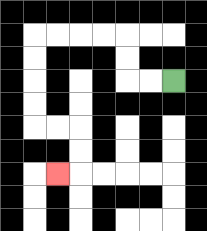{'start': '[7, 3]', 'end': '[2, 7]', 'path_directions': 'L,L,U,U,L,L,L,L,D,D,D,D,R,R,D,D,L', 'path_coordinates': '[[7, 3], [6, 3], [5, 3], [5, 2], [5, 1], [4, 1], [3, 1], [2, 1], [1, 1], [1, 2], [1, 3], [1, 4], [1, 5], [2, 5], [3, 5], [3, 6], [3, 7], [2, 7]]'}